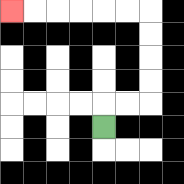{'start': '[4, 5]', 'end': '[0, 0]', 'path_directions': 'U,R,R,U,U,U,U,L,L,L,L,L,L', 'path_coordinates': '[[4, 5], [4, 4], [5, 4], [6, 4], [6, 3], [6, 2], [6, 1], [6, 0], [5, 0], [4, 0], [3, 0], [2, 0], [1, 0], [0, 0]]'}